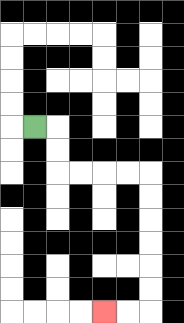{'start': '[1, 5]', 'end': '[4, 13]', 'path_directions': 'R,D,D,R,R,R,R,D,D,D,D,D,D,L,L', 'path_coordinates': '[[1, 5], [2, 5], [2, 6], [2, 7], [3, 7], [4, 7], [5, 7], [6, 7], [6, 8], [6, 9], [6, 10], [6, 11], [6, 12], [6, 13], [5, 13], [4, 13]]'}